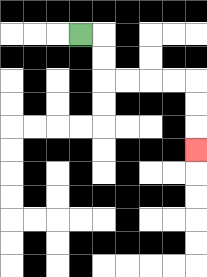{'start': '[3, 1]', 'end': '[8, 6]', 'path_directions': 'R,D,D,R,R,R,R,D,D,D', 'path_coordinates': '[[3, 1], [4, 1], [4, 2], [4, 3], [5, 3], [6, 3], [7, 3], [8, 3], [8, 4], [8, 5], [8, 6]]'}